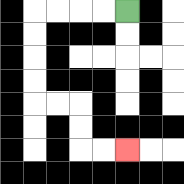{'start': '[5, 0]', 'end': '[5, 6]', 'path_directions': 'L,L,L,L,D,D,D,D,R,R,D,D,R,R', 'path_coordinates': '[[5, 0], [4, 0], [3, 0], [2, 0], [1, 0], [1, 1], [1, 2], [1, 3], [1, 4], [2, 4], [3, 4], [3, 5], [3, 6], [4, 6], [5, 6]]'}